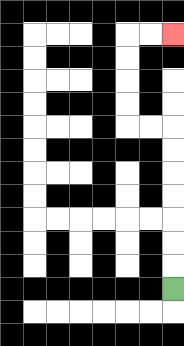{'start': '[7, 12]', 'end': '[7, 1]', 'path_directions': 'U,U,U,U,U,U,U,L,L,U,U,U,U,R,R', 'path_coordinates': '[[7, 12], [7, 11], [7, 10], [7, 9], [7, 8], [7, 7], [7, 6], [7, 5], [6, 5], [5, 5], [5, 4], [5, 3], [5, 2], [5, 1], [6, 1], [7, 1]]'}